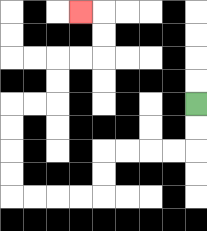{'start': '[8, 4]', 'end': '[3, 0]', 'path_directions': 'D,D,L,L,L,L,D,D,L,L,L,L,U,U,U,U,R,R,U,U,R,R,U,U,L', 'path_coordinates': '[[8, 4], [8, 5], [8, 6], [7, 6], [6, 6], [5, 6], [4, 6], [4, 7], [4, 8], [3, 8], [2, 8], [1, 8], [0, 8], [0, 7], [0, 6], [0, 5], [0, 4], [1, 4], [2, 4], [2, 3], [2, 2], [3, 2], [4, 2], [4, 1], [4, 0], [3, 0]]'}